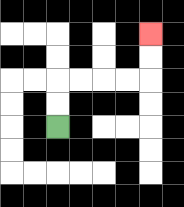{'start': '[2, 5]', 'end': '[6, 1]', 'path_directions': 'U,U,R,R,R,R,U,U', 'path_coordinates': '[[2, 5], [2, 4], [2, 3], [3, 3], [4, 3], [5, 3], [6, 3], [6, 2], [6, 1]]'}